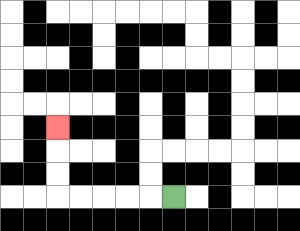{'start': '[7, 8]', 'end': '[2, 5]', 'path_directions': 'L,L,L,L,L,U,U,U', 'path_coordinates': '[[7, 8], [6, 8], [5, 8], [4, 8], [3, 8], [2, 8], [2, 7], [2, 6], [2, 5]]'}